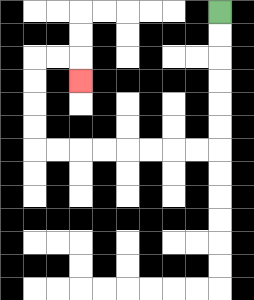{'start': '[9, 0]', 'end': '[3, 3]', 'path_directions': 'D,D,D,D,D,D,L,L,L,L,L,L,L,L,U,U,U,U,R,R,D', 'path_coordinates': '[[9, 0], [9, 1], [9, 2], [9, 3], [9, 4], [9, 5], [9, 6], [8, 6], [7, 6], [6, 6], [5, 6], [4, 6], [3, 6], [2, 6], [1, 6], [1, 5], [1, 4], [1, 3], [1, 2], [2, 2], [3, 2], [3, 3]]'}